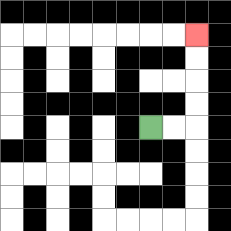{'start': '[6, 5]', 'end': '[8, 1]', 'path_directions': 'R,R,U,U,U,U', 'path_coordinates': '[[6, 5], [7, 5], [8, 5], [8, 4], [8, 3], [8, 2], [8, 1]]'}